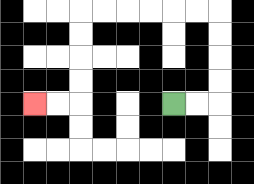{'start': '[7, 4]', 'end': '[1, 4]', 'path_directions': 'R,R,U,U,U,U,L,L,L,L,L,L,D,D,D,D,L,L', 'path_coordinates': '[[7, 4], [8, 4], [9, 4], [9, 3], [9, 2], [9, 1], [9, 0], [8, 0], [7, 0], [6, 0], [5, 0], [4, 0], [3, 0], [3, 1], [3, 2], [3, 3], [3, 4], [2, 4], [1, 4]]'}